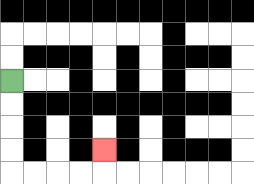{'start': '[0, 3]', 'end': '[4, 6]', 'path_directions': 'D,D,D,D,R,R,R,R,U', 'path_coordinates': '[[0, 3], [0, 4], [0, 5], [0, 6], [0, 7], [1, 7], [2, 7], [3, 7], [4, 7], [4, 6]]'}